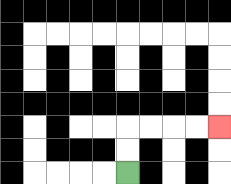{'start': '[5, 7]', 'end': '[9, 5]', 'path_directions': 'U,U,R,R,R,R', 'path_coordinates': '[[5, 7], [5, 6], [5, 5], [6, 5], [7, 5], [8, 5], [9, 5]]'}